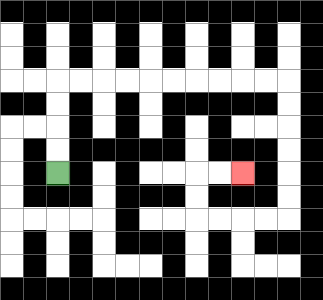{'start': '[2, 7]', 'end': '[10, 7]', 'path_directions': 'U,U,U,U,R,R,R,R,R,R,R,R,R,R,D,D,D,D,D,D,L,L,L,L,U,U,R,R', 'path_coordinates': '[[2, 7], [2, 6], [2, 5], [2, 4], [2, 3], [3, 3], [4, 3], [5, 3], [6, 3], [7, 3], [8, 3], [9, 3], [10, 3], [11, 3], [12, 3], [12, 4], [12, 5], [12, 6], [12, 7], [12, 8], [12, 9], [11, 9], [10, 9], [9, 9], [8, 9], [8, 8], [8, 7], [9, 7], [10, 7]]'}